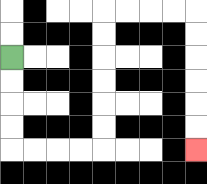{'start': '[0, 2]', 'end': '[8, 6]', 'path_directions': 'D,D,D,D,R,R,R,R,U,U,U,U,U,U,R,R,R,R,D,D,D,D,D,D', 'path_coordinates': '[[0, 2], [0, 3], [0, 4], [0, 5], [0, 6], [1, 6], [2, 6], [3, 6], [4, 6], [4, 5], [4, 4], [4, 3], [4, 2], [4, 1], [4, 0], [5, 0], [6, 0], [7, 0], [8, 0], [8, 1], [8, 2], [8, 3], [8, 4], [8, 5], [8, 6]]'}